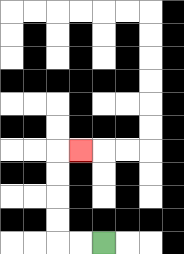{'start': '[4, 10]', 'end': '[3, 6]', 'path_directions': 'L,L,U,U,U,U,R', 'path_coordinates': '[[4, 10], [3, 10], [2, 10], [2, 9], [2, 8], [2, 7], [2, 6], [3, 6]]'}